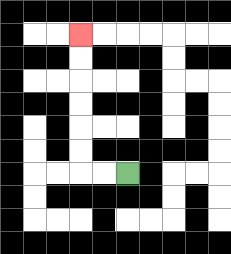{'start': '[5, 7]', 'end': '[3, 1]', 'path_directions': 'L,L,U,U,U,U,U,U', 'path_coordinates': '[[5, 7], [4, 7], [3, 7], [3, 6], [3, 5], [3, 4], [3, 3], [3, 2], [3, 1]]'}